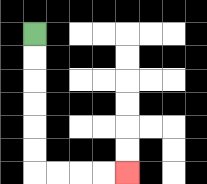{'start': '[1, 1]', 'end': '[5, 7]', 'path_directions': 'D,D,D,D,D,D,R,R,R,R', 'path_coordinates': '[[1, 1], [1, 2], [1, 3], [1, 4], [1, 5], [1, 6], [1, 7], [2, 7], [3, 7], [4, 7], [5, 7]]'}